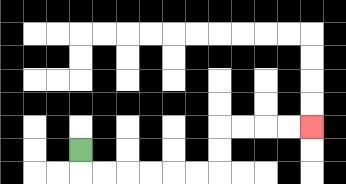{'start': '[3, 6]', 'end': '[13, 5]', 'path_directions': 'D,R,R,R,R,R,R,U,U,R,R,R,R', 'path_coordinates': '[[3, 6], [3, 7], [4, 7], [5, 7], [6, 7], [7, 7], [8, 7], [9, 7], [9, 6], [9, 5], [10, 5], [11, 5], [12, 5], [13, 5]]'}